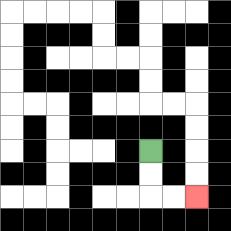{'start': '[6, 6]', 'end': '[8, 8]', 'path_directions': 'D,D,R,R', 'path_coordinates': '[[6, 6], [6, 7], [6, 8], [7, 8], [8, 8]]'}